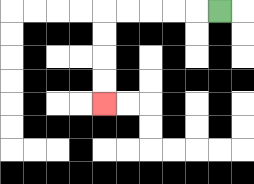{'start': '[9, 0]', 'end': '[4, 4]', 'path_directions': 'L,L,L,L,L,D,D,D,D', 'path_coordinates': '[[9, 0], [8, 0], [7, 0], [6, 0], [5, 0], [4, 0], [4, 1], [4, 2], [4, 3], [4, 4]]'}